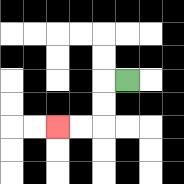{'start': '[5, 3]', 'end': '[2, 5]', 'path_directions': 'L,D,D,L,L', 'path_coordinates': '[[5, 3], [4, 3], [4, 4], [4, 5], [3, 5], [2, 5]]'}